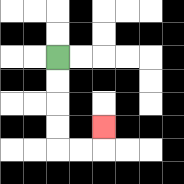{'start': '[2, 2]', 'end': '[4, 5]', 'path_directions': 'D,D,D,D,R,R,U', 'path_coordinates': '[[2, 2], [2, 3], [2, 4], [2, 5], [2, 6], [3, 6], [4, 6], [4, 5]]'}